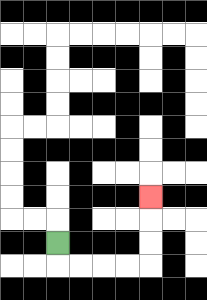{'start': '[2, 10]', 'end': '[6, 8]', 'path_directions': 'D,R,R,R,R,U,U,U', 'path_coordinates': '[[2, 10], [2, 11], [3, 11], [4, 11], [5, 11], [6, 11], [6, 10], [6, 9], [6, 8]]'}